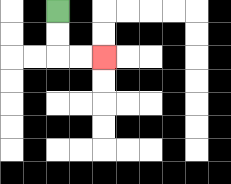{'start': '[2, 0]', 'end': '[4, 2]', 'path_directions': 'D,D,R,R', 'path_coordinates': '[[2, 0], [2, 1], [2, 2], [3, 2], [4, 2]]'}